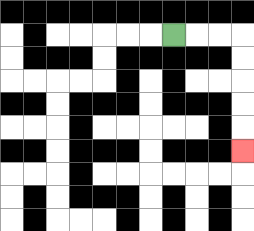{'start': '[7, 1]', 'end': '[10, 6]', 'path_directions': 'R,R,R,D,D,D,D,D', 'path_coordinates': '[[7, 1], [8, 1], [9, 1], [10, 1], [10, 2], [10, 3], [10, 4], [10, 5], [10, 6]]'}